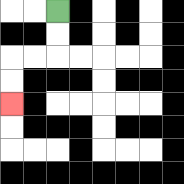{'start': '[2, 0]', 'end': '[0, 4]', 'path_directions': 'D,D,L,L,D,D', 'path_coordinates': '[[2, 0], [2, 1], [2, 2], [1, 2], [0, 2], [0, 3], [0, 4]]'}